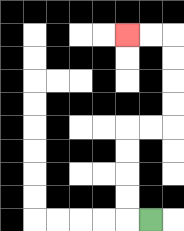{'start': '[6, 9]', 'end': '[5, 1]', 'path_directions': 'L,U,U,U,U,R,R,U,U,U,U,L,L', 'path_coordinates': '[[6, 9], [5, 9], [5, 8], [5, 7], [5, 6], [5, 5], [6, 5], [7, 5], [7, 4], [7, 3], [7, 2], [7, 1], [6, 1], [5, 1]]'}